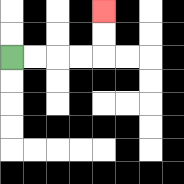{'start': '[0, 2]', 'end': '[4, 0]', 'path_directions': 'R,R,R,R,U,U', 'path_coordinates': '[[0, 2], [1, 2], [2, 2], [3, 2], [4, 2], [4, 1], [4, 0]]'}